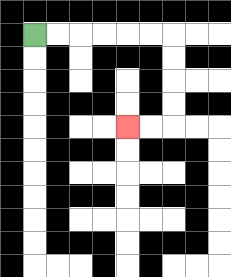{'start': '[1, 1]', 'end': '[5, 5]', 'path_directions': 'R,R,R,R,R,R,D,D,D,D,L,L', 'path_coordinates': '[[1, 1], [2, 1], [3, 1], [4, 1], [5, 1], [6, 1], [7, 1], [7, 2], [7, 3], [7, 4], [7, 5], [6, 5], [5, 5]]'}